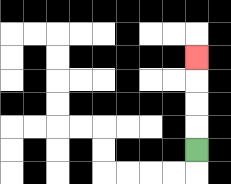{'start': '[8, 6]', 'end': '[8, 2]', 'path_directions': 'U,U,U,U', 'path_coordinates': '[[8, 6], [8, 5], [8, 4], [8, 3], [8, 2]]'}